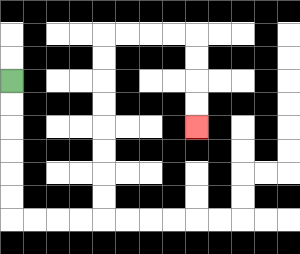{'start': '[0, 3]', 'end': '[8, 5]', 'path_directions': 'D,D,D,D,D,D,R,R,R,R,U,U,U,U,U,U,U,U,R,R,R,R,D,D,D,D', 'path_coordinates': '[[0, 3], [0, 4], [0, 5], [0, 6], [0, 7], [0, 8], [0, 9], [1, 9], [2, 9], [3, 9], [4, 9], [4, 8], [4, 7], [4, 6], [4, 5], [4, 4], [4, 3], [4, 2], [4, 1], [5, 1], [6, 1], [7, 1], [8, 1], [8, 2], [8, 3], [8, 4], [8, 5]]'}